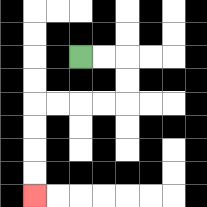{'start': '[3, 2]', 'end': '[1, 8]', 'path_directions': 'R,R,D,D,L,L,L,L,D,D,D,D', 'path_coordinates': '[[3, 2], [4, 2], [5, 2], [5, 3], [5, 4], [4, 4], [3, 4], [2, 4], [1, 4], [1, 5], [1, 6], [1, 7], [1, 8]]'}